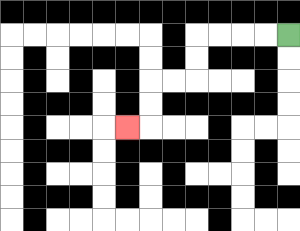{'start': '[12, 1]', 'end': '[5, 5]', 'path_directions': 'L,L,L,L,D,D,L,L,D,D,L', 'path_coordinates': '[[12, 1], [11, 1], [10, 1], [9, 1], [8, 1], [8, 2], [8, 3], [7, 3], [6, 3], [6, 4], [6, 5], [5, 5]]'}